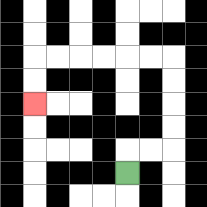{'start': '[5, 7]', 'end': '[1, 4]', 'path_directions': 'U,R,R,U,U,U,U,L,L,L,L,L,L,D,D', 'path_coordinates': '[[5, 7], [5, 6], [6, 6], [7, 6], [7, 5], [7, 4], [7, 3], [7, 2], [6, 2], [5, 2], [4, 2], [3, 2], [2, 2], [1, 2], [1, 3], [1, 4]]'}